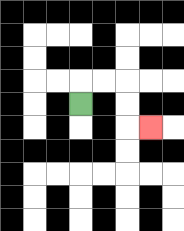{'start': '[3, 4]', 'end': '[6, 5]', 'path_directions': 'U,R,R,D,D,R', 'path_coordinates': '[[3, 4], [3, 3], [4, 3], [5, 3], [5, 4], [5, 5], [6, 5]]'}